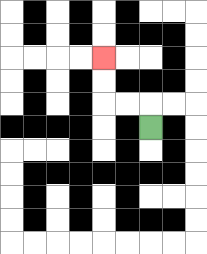{'start': '[6, 5]', 'end': '[4, 2]', 'path_directions': 'U,L,L,U,U', 'path_coordinates': '[[6, 5], [6, 4], [5, 4], [4, 4], [4, 3], [4, 2]]'}